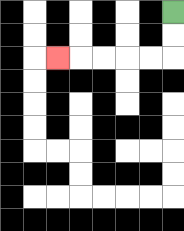{'start': '[7, 0]', 'end': '[2, 2]', 'path_directions': 'D,D,L,L,L,L,L', 'path_coordinates': '[[7, 0], [7, 1], [7, 2], [6, 2], [5, 2], [4, 2], [3, 2], [2, 2]]'}